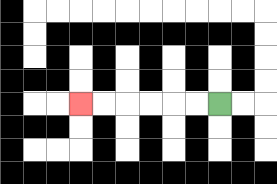{'start': '[9, 4]', 'end': '[3, 4]', 'path_directions': 'L,L,L,L,L,L', 'path_coordinates': '[[9, 4], [8, 4], [7, 4], [6, 4], [5, 4], [4, 4], [3, 4]]'}